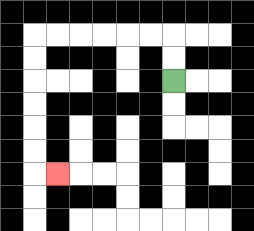{'start': '[7, 3]', 'end': '[2, 7]', 'path_directions': 'U,U,L,L,L,L,L,L,D,D,D,D,D,D,R', 'path_coordinates': '[[7, 3], [7, 2], [7, 1], [6, 1], [5, 1], [4, 1], [3, 1], [2, 1], [1, 1], [1, 2], [1, 3], [1, 4], [1, 5], [1, 6], [1, 7], [2, 7]]'}